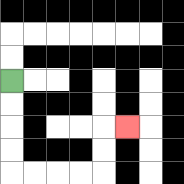{'start': '[0, 3]', 'end': '[5, 5]', 'path_directions': 'D,D,D,D,R,R,R,R,U,U,R', 'path_coordinates': '[[0, 3], [0, 4], [0, 5], [0, 6], [0, 7], [1, 7], [2, 7], [3, 7], [4, 7], [4, 6], [4, 5], [5, 5]]'}